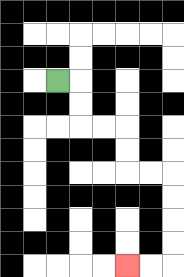{'start': '[2, 3]', 'end': '[5, 11]', 'path_directions': 'R,D,D,R,R,D,D,R,R,D,D,D,D,L,L', 'path_coordinates': '[[2, 3], [3, 3], [3, 4], [3, 5], [4, 5], [5, 5], [5, 6], [5, 7], [6, 7], [7, 7], [7, 8], [7, 9], [7, 10], [7, 11], [6, 11], [5, 11]]'}